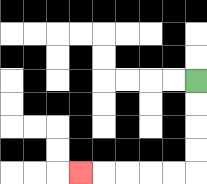{'start': '[8, 3]', 'end': '[3, 7]', 'path_directions': 'D,D,D,D,L,L,L,L,L', 'path_coordinates': '[[8, 3], [8, 4], [8, 5], [8, 6], [8, 7], [7, 7], [6, 7], [5, 7], [4, 7], [3, 7]]'}